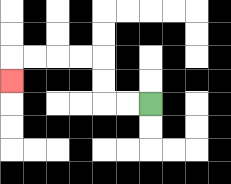{'start': '[6, 4]', 'end': '[0, 3]', 'path_directions': 'L,L,U,U,L,L,L,L,D', 'path_coordinates': '[[6, 4], [5, 4], [4, 4], [4, 3], [4, 2], [3, 2], [2, 2], [1, 2], [0, 2], [0, 3]]'}